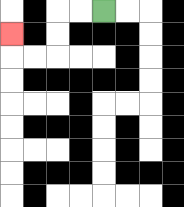{'start': '[4, 0]', 'end': '[0, 1]', 'path_directions': 'L,L,D,D,L,L,U', 'path_coordinates': '[[4, 0], [3, 0], [2, 0], [2, 1], [2, 2], [1, 2], [0, 2], [0, 1]]'}